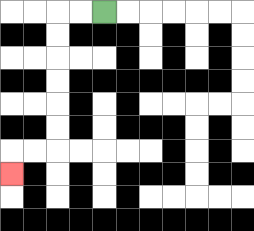{'start': '[4, 0]', 'end': '[0, 7]', 'path_directions': 'L,L,D,D,D,D,D,D,L,L,D', 'path_coordinates': '[[4, 0], [3, 0], [2, 0], [2, 1], [2, 2], [2, 3], [2, 4], [2, 5], [2, 6], [1, 6], [0, 6], [0, 7]]'}